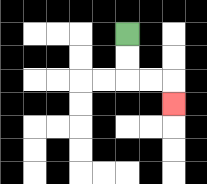{'start': '[5, 1]', 'end': '[7, 4]', 'path_directions': 'D,D,R,R,D', 'path_coordinates': '[[5, 1], [5, 2], [5, 3], [6, 3], [7, 3], [7, 4]]'}